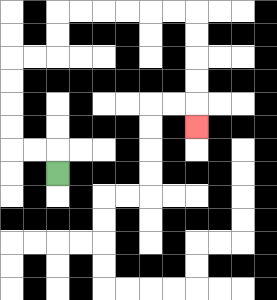{'start': '[2, 7]', 'end': '[8, 5]', 'path_directions': 'U,L,L,U,U,U,U,R,R,U,U,R,R,R,R,R,R,D,D,D,D,D', 'path_coordinates': '[[2, 7], [2, 6], [1, 6], [0, 6], [0, 5], [0, 4], [0, 3], [0, 2], [1, 2], [2, 2], [2, 1], [2, 0], [3, 0], [4, 0], [5, 0], [6, 0], [7, 0], [8, 0], [8, 1], [8, 2], [8, 3], [8, 4], [8, 5]]'}